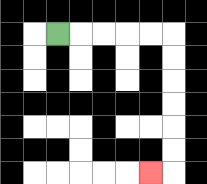{'start': '[2, 1]', 'end': '[6, 7]', 'path_directions': 'R,R,R,R,R,D,D,D,D,D,D,L', 'path_coordinates': '[[2, 1], [3, 1], [4, 1], [5, 1], [6, 1], [7, 1], [7, 2], [7, 3], [7, 4], [7, 5], [7, 6], [7, 7], [6, 7]]'}